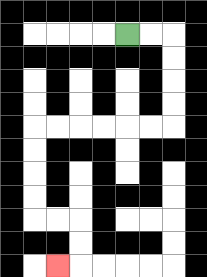{'start': '[5, 1]', 'end': '[2, 11]', 'path_directions': 'R,R,D,D,D,D,L,L,L,L,L,L,D,D,D,D,R,R,D,D,L', 'path_coordinates': '[[5, 1], [6, 1], [7, 1], [7, 2], [7, 3], [7, 4], [7, 5], [6, 5], [5, 5], [4, 5], [3, 5], [2, 5], [1, 5], [1, 6], [1, 7], [1, 8], [1, 9], [2, 9], [3, 9], [3, 10], [3, 11], [2, 11]]'}